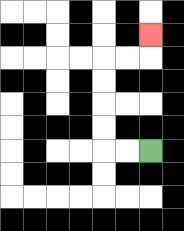{'start': '[6, 6]', 'end': '[6, 1]', 'path_directions': 'L,L,U,U,U,U,R,R,U', 'path_coordinates': '[[6, 6], [5, 6], [4, 6], [4, 5], [4, 4], [4, 3], [4, 2], [5, 2], [6, 2], [6, 1]]'}